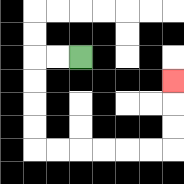{'start': '[3, 2]', 'end': '[7, 3]', 'path_directions': 'L,L,D,D,D,D,R,R,R,R,R,R,U,U,U', 'path_coordinates': '[[3, 2], [2, 2], [1, 2], [1, 3], [1, 4], [1, 5], [1, 6], [2, 6], [3, 6], [4, 6], [5, 6], [6, 6], [7, 6], [7, 5], [7, 4], [7, 3]]'}